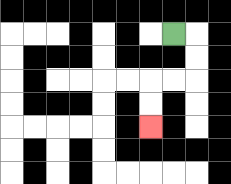{'start': '[7, 1]', 'end': '[6, 5]', 'path_directions': 'R,D,D,L,L,D,D', 'path_coordinates': '[[7, 1], [8, 1], [8, 2], [8, 3], [7, 3], [6, 3], [6, 4], [6, 5]]'}